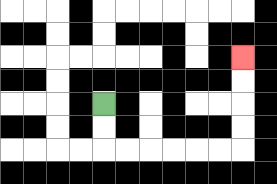{'start': '[4, 4]', 'end': '[10, 2]', 'path_directions': 'D,D,R,R,R,R,R,R,U,U,U,U', 'path_coordinates': '[[4, 4], [4, 5], [4, 6], [5, 6], [6, 6], [7, 6], [8, 6], [9, 6], [10, 6], [10, 5], [10, 4], [10, 3], [10, 2]]'}